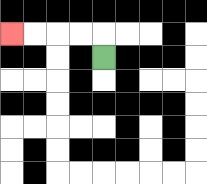{'start': '[4, 2]', 'end': '[0, 1]', 'path_directions': 'U,L,L,L,L', 'path_coordinates': '[[4, 2], [4, 1], [3, 1], [2, 1], [1, 1], [0, 1]]'}